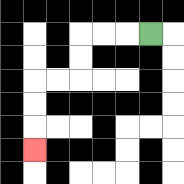{'start': '[6, 1]', 'end': '[1, 6]', 'path_directions': 'L,L,L,D,D,L,L,D,D,D', 'path_coordinates': '[[6, 1], [5, 1], [4, 1], [3, 1], [3, 2], [3, 3], [2, 3], [1, 3], [1, 4], [1, 5], [1, 6]]'}